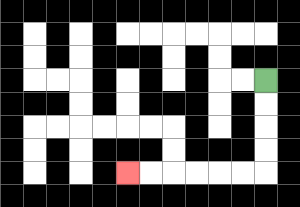{'start': '[11, 3]', 'end': '[5, 7]', 'path_directions': 'D,D,D,D,L,L,L,L,L,L', 'path_coordinates': '[[11, 3], [11, 4], [11, 5], [11, 6], [11, 7], [10, 7], [9, 7], [8, 7], [7, 7], [6, 7], [5, 7]]'}